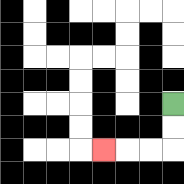{'start': '[7, 4]', 'end': '[4, 6]', 'path_directions': 'D,D,L,L,L', 'path_coordinates': '[[7, 4], [7, 5], [7, 6], [6, 6], [5, 6], [4, 6]]'}